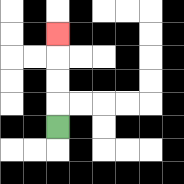{'start': '[2, 5]', 'end': '[2, 1]', 'path_directions': 'U,U,U,U', 'path_coordinates': '[[2, 5], [2, 4], [2, 3], [2, 2], [2, 1]]'}